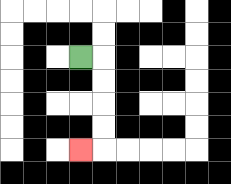{'start': '[3, 2]', 'end': '[3, 6]', 'path_directions': 'R,D,D,D,D,L', 'path_coordinates': '[[3, 2], [4, 2], [4, 3], [4, 4], [4, 5], [4, 6], [3, 6]]'}